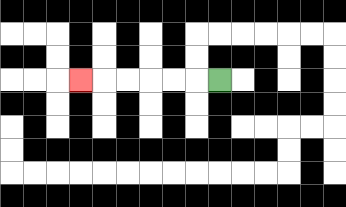{'start': '[9, 3]', 'end': '[3, 3]', 'path_directions': 'L,L,L,L,L,L', 'path_coordinates': '[[9, 3], [8, 3], [7, 3], [6, 3], [5, 3], [4, 3], [3, 3]]'}